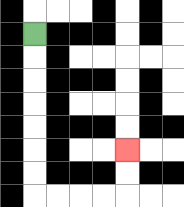{'start': '[1, 1]', 'end': '[5, 6]', 'path_directions': 'D,D,D,D,D,D,D,R,R,R,R,U,U', 'path_coordinates': '[[1, 1], [1, 2], [1, 3], [1, 4], [1, 5], [1, 6], [1, 7], [1, 8], [2, 8], [3, 8], [4, 8], [5, 8], [5, 7], [5, 6]]'}